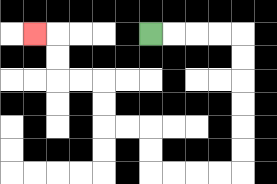{'start': '[6, 1]', 'end': '[1, 1]', 'path_directions': 'R,R,R,R,D,D,D,D,D,D,L,L,L,L,U,U,L,L,U,U,L,L,U,U,L', 'path_coordinates': '[[6, 1], [7, 1], [8, 1], [9, 1], [10, 1], [10, 2], [10, 3], [10, 4], [10, 5], [10, 6], [10, 7], [9, 7], [8, 7], [7, 7], [6, 7], [6, 6], [6, 5], [5, 5], [4, 5], [4, 4], [4, 3], [3, 3], [2, 3], [2, 2], [2, 1], [1, 1]]'}